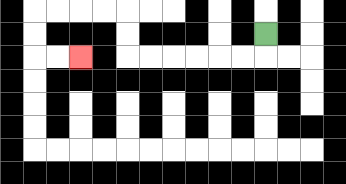{'start': '[11, 1]', 'end': '[3, 2]', 'path_directions': 'D,L,L,L,L,L,L,U,U,L,L,L,L,D,D,R,R', 'path_coordinates': '[[11, 1], [11, 2], [10, 2], [9, 2], [8, 2], [7, 2], [6, 2], [5, 2], [5, 1], [5, 0], [4, 0], [3, 0], [2, 0], [1, 0], [1, 1], [1, 2], [2, 2], [3, 2]]'}